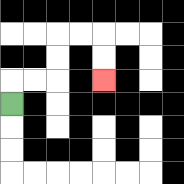{'start': '[0, 4]', 'end': '[4, 3]', 'path_directions': 'U,R,R,U,U,R,R,D,D', 'path_coordinates': '[[0, 4], [0, 3], [1, 3], [2, 3], [2, 2], [2, 1], [3, 1], [4, 1], [4, 2], [4, 3]]'}